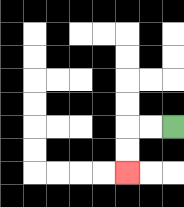{'start': '[7, 5]', 'end': '[5, 7]', 'path_directions': 'L,L,D,D', 'path_coordinates': '[[7, 5], [6, 5], [5, 5], [5, 6], [5, 7]]'}